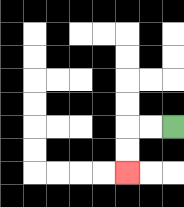{'start': '[7, 5]', 'end': '[5, 7]', 'path_directions': 'L,L,D,D', 'path_coordinates': '[[7, 5], [6, 5], [5, 5], [5, 6], [5, 7]]'}